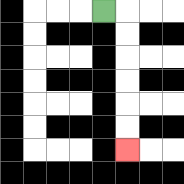{'start': '[4, 0]', 'end': '[5, 6]', 'path_directions': 'R,D,D,D,D,D,D', 'path_coordinates': '[[4, 0], [5, 0], [5, 1], [5, 2], [5, 3], [5, 4], [5, 5], [5, 6]]'}